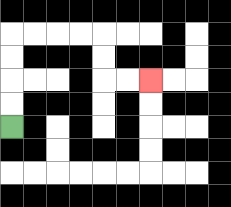{'start': '[0, 5]', 'end': '[6, 3]', 'path_directions': 'U,U,U,U,R,R,R,R,D,D,R,R', 'path_coordinates': '[[0, 5], [0, 4], [0, 3], [0, 2], [0, 1], [1, 1], [2, 1], [3, 1], [4, 1], [4, 2], [4, 3], [5, 3], [6, 3]]'}